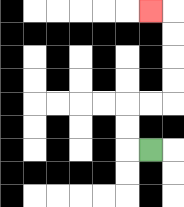{'start': '[6, 6]', 'end': '[6, 0]', 'path_directions': 'L,U,U,R,R,U,U,U,U,L', 'path_coordinates': '[[6, 6], [5, 6], [5, 5], [5, 4], [6, 4], [7, 4], [7, 3], [7, 2], [7, 1], [7, 0], [6, 0]]'}